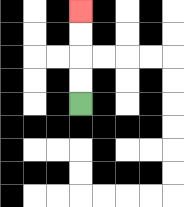{'start': '[3, 4]', 'end': '[3, 0]', 'path_directions': 'U,U,U,U', 'path_coordinates': '[[3, 4], [3, 3], [3, 2], [3, 1], [3, 0]]'}